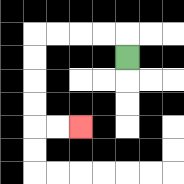{'start': '[5, 2]', 'end': '[3, 5]', 'path_directions': 'U,L,L,L,L,D,D,D,D,R,R', 'path_coordinates': '[[5, 2], [5, 1], [4, 1], [3, 1], [2, 1], [1, 1], [1, 2], [1, 3], [1, 4], [1, 5], [2, 5], [3, 5]]'}